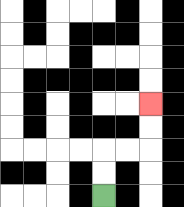{'start': '[4, 8]', 'end': '[6, 4]', 'path_directions': 'U,U,R,R,U,U', 'path_coordinates': '[[4, 8], [4, 7], [4, 6], [5, 6], [6, 6], [6, 5], [6, 4]]'}